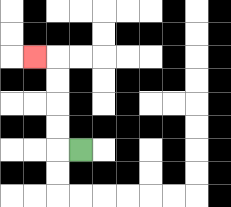{'start': '[3, 6]', 'end': '[1, 2]', 'path_directions': 'L,U,U,U,U,L', 'path_coordinates': '[[3, 6], [2, 6], [2, 5], [2, 4], [2, 3], [2, 2], [1, 2]]'}